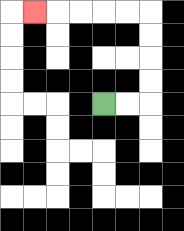{'start': '[4, 4]', 'end': '[1, 0]', 'path_directions': 'R,R,U,U,U,U,L,L,L,L,L', 'path_coordinates': '[[4, 4], [5, 4], [6, 4], [6, 3], [6, 2], [6, 1], [6, 0], [5, 0], [4, 0], [3, 0], [2, 0], [1, 0]]'}